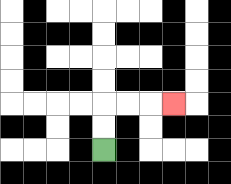{'start': '[4, 6]', 'end': '[7, 4]', 'path_directions': 'U,U,R,R,R', 'path_coordinates': '[[4, 6], [4, 5], [4, 4], [5, 4], [6, 4], [7, 4]]'}